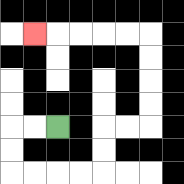{'start': '[2, 5]', 'end': '[1, 1]', 'path_directions': 'L,L,D,D,R,R,R,R,U,U,R,R,U,U,U,U,L,L,L,L,L', 'path_coordinates': '[[2, 5], [1, 5], [0, 5], [0, 6], [0, 7], [1, 7], [2, 7], [3, 7], [4, 7], [4, 6], [4, 5], [5, 5], [6, 5], [6, 4], [6, 3], [6, 2], [6, 1], [5, 1], [4, 1], [3, 1], [2, 1], [1, 1]]'}